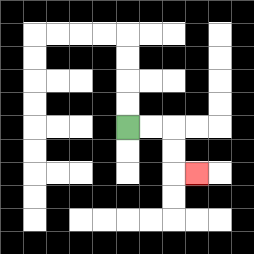{'start': '[5, 5]', 'end': '[8, 7]', 'path_directions': 'R,R,D,D,R', 'path_coordinates': '[[5, 5], [6, 5], [7, 5], [7, 6], [7, 7], [8, 7]]'}